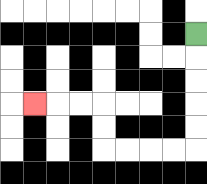{'start': '[8, 1]', 'end': '[1, 4]', 'path_directions': 'D,D,D,D,D,L,L,L,L,U,U,L,L,L', 'path_coordinates': '[[8, 1], [8, 2], [8, 3], [8, 4], [8, 5], [8, 6], [7, 6], [6, 6], [5, 6], [4, 6], [4, 5], [4, 4], [3, 4], [2, 4], [1, 4]]'}